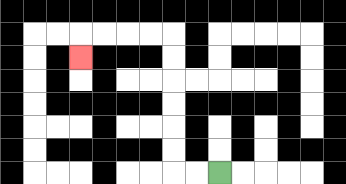{'start': '[9, 7]', 'end': '[3, 2]', 'path_directions': 'L,L,U,U,U,U,U,U,L,L,L,L,D', 'path_coordinates': '[[9, 7], [8, 7], [7, 7], [7, 6], [7, 5], [7, 4], [7, 3], [7, 2], [7, 1], [6, 1], [5, 1], [4, 1], [3, 1], [3, 2]]'}